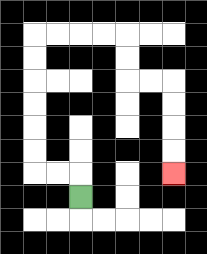{'start': '[3, 8]', 'end': '[7, 7]', 'path_directions': 'U,L,L,U,U,U,U,U,U,R,R,R,R,D,D,R,R,D,D,D,D', 'path_coordinates': '[[3, 8], [3, 7], [2, 7], [1, 7], [1, 6], [1, 5], [1, 4], [1, 3], [1, 2], [1, 1], [2, 1], [3, 1], [4, 1], [5, 1], [5, 2], [5, 3], [6, 3], [7, 3], [7, 4], [7, 5], [7, 6], [7, 7]]'}